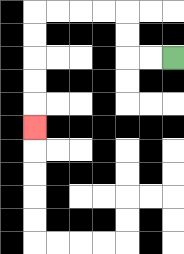{'start': '[7, 2]', 'end': '[1, 5]', 'path_directions': 'L,L,U,U,L,L,L,L,D,D,D,D,D', 'path_coordinates': '[[7, 2], [6, 2], [5, 2], [5, 1], [5, 0], [4, 0], [3, 0], [2, 0], [1, 0], [1, 1], [1, 2], [1, 3], [1, 4], [1, 5]]'}